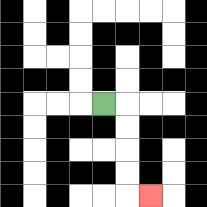{'start': '[4, 4]', 'end': '[6, 8]', 'path_directions': 'R,D,D,D,D,R', 'path_coordinates': '[[4, 4], [5, 4], [5, 5], [5, 6], [5, 7], [5, 8], [6, 8]]'}